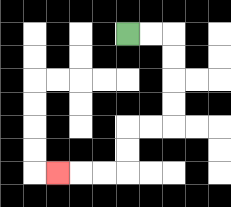{'start': '[5, 1]', 'end': '[2, 7]', 'path_directions': 'R,R,D,D,D,D,L,L,D,D,L,L,L', 'path_coordinates': '[[5, 1], [6, 1], [7, 1], [7, 2], [7, 3], [7, 4], [7, 5], [6, 5], [5, 5], [5, 6], [5, 7], [4, 7], [3, 7], [2, 7]]'}